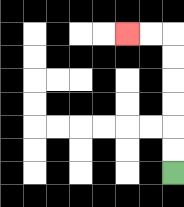{'start': '[7, 7]', 'end': '[5, 1]', 'path_directions': 'U,U,U,U,U,U,L,L', 'path_coordinates': '[[7, 7], [7, 6], [7, 5], [7, 4], [7, 3], [7, 2], [7, 1], [6, 1], [5, 1]]'}